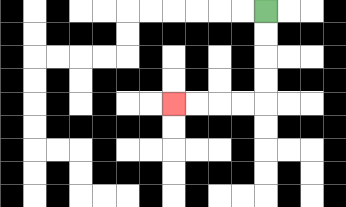{'start': '[11, 0]', 'end': '[7, 4]', 'path_directions': 'D,D,D,D,L,L,L,L', 'path_coordinates': '[[11, 0], [11, 1], [11, 2], [11, 3], [11, 4], [10, 4], [9, 4], [8, 4], [7, 4]]'}